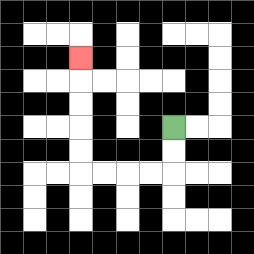{'start': '[7, 5]', 'end': '[3, 2]', 'path_directions': 'D,D,L,L,L,L,U,U,U,U,U', 'path_coordinates': '[[7, 5], [7, 6], [7, 7], [6, 7], [5, 7], [4, 7], [3, 7], [3, 6], [3, 5], [3, 4], [3, 3], [3, 2]]'}